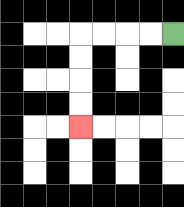{'start': '[7, 1]', 'end': '[3, 5]', 'path_directions': 'L,L,L,L,D,D,D,D', 'path_coordinates': '[[7, 1], [6, 1], [5, 1], [4, 1], [3, 1], [3, 2], [3, 3], [3, 4], [3, 5]]'}